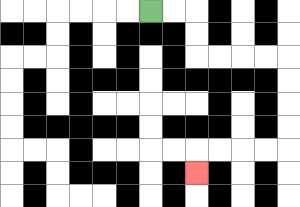{'start': '[6, 0]', 'end': '[8, 7]', 'path_directions': 'R,R,D,D,R,R,R,R,D,D,D,D,L,L,L,L,D', 'path_coordinates': '[[6, 0], [7, 0], [8, 0], [8, 1], [8, 2], [9, 2], [10, 2], [11, 2], [12, 2], [12, 3], [12, 4], [12, 5], [12, 6], [11, 6], [10, 6], [9, 6], [8, 6], [8, 7]]'}